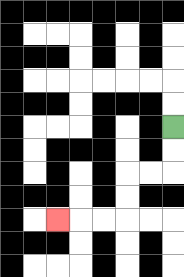{'start': '[7, 5]', 'end': '[2, 9]', 'path_directions': 'D,D,L,L,D,D,L,L,L', 'path_coordinates': '[[7, 5], [7, 6], [7, 7], [6, 7], [5, 7], [5, 8], [5, 9], [4, 9], [3, 9], [2, 9]]'}